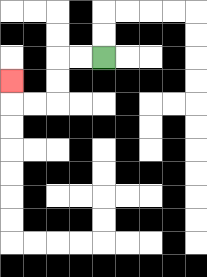{'start': '[4, 2]', 'end': '[0, 3]', 'path_directions': 'L,L,D,D,L,L,U', 'path_coordinates': '[[4, 2], [3, 2], [2, 2], [2, 3], [2, 4], [1, 4], [0, 4], [0, 3]]'}